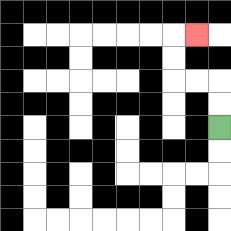{'start': '[9, 5]', 'end': '[8, 1]', 'path_directions': 'U,U,L,L,U,U,R', 'path_coordinates': '[[9, 5], [9, 4], [9, 3], [8, 3], [7, 3], [7, 2], [7, 1], [8, 1]]'}